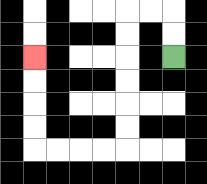{'start': '[7, 2]', 'end': '[1, 2]', 'path_directions': 'U,U,L,L,D,D,D,D,D,D,L,L,L,L,U,U,U,U', 'path_coordinates': '[[7, 2], [7, 1], [7, 0], [6, 0], [5, 0], [5, 1], [5, 2], [5, 3], [5, 4], [5, 5], [5, 6], [4, 6], [3, 6], [2, 6], [1, 6], [1, 5], [1, 4], [1, 3], [1, 2]]'}